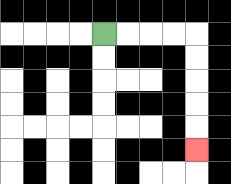{'start': '[4, 1]', 'end': '[8, 6]', 'path_directions': 'R,R,R,R,D,D,D,D,D', 'path_coordinates': '[[4, 1], [5, 1], [6, 1], [7, 1], [8, 1], [8, 2], [8, 3], [8, 4], [8, 5], [8, 6]]'}